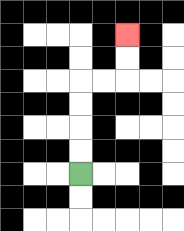{'start': '[3, 7]', 'end': '[5, 1]', 'path_directions': 'U,U,U,U,R,R,U,U', 'path_coordinates': '[[3, 7], [3, 6], [3, 5], [3, 4], [3, 3], [4, 3], [5, 3], [5, 2], [5, 1]]'}